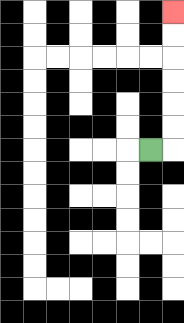{'start': '[6, 6]', 'end': '[7, 0]', 'path_directions': 'R,U,U,U,U,U,U', 'path_coordinates': '[[6, 6], [7, 6], [7, 5], [7, 4], [7, 3], [7, 2], [7, 1], [7, 0]]'}